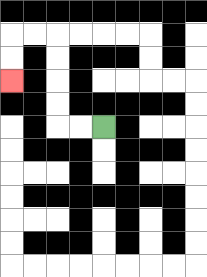{'start': '[4, 5]', 'end': '[0, 3]', 'path_directions': 'L,L,U,U,U,U,L,L,D,D', 'path_coordinates': '[[4, 5], [3, 5], [2, 5], [2, 4], [2, 3], [2, 2], [2, 1], [1, 1], [0, 1], [0, 2], [0, 3]]'}